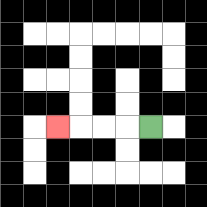{'start': '[6, 5]', 'end': '[2, 5]', 'path_directions': 'L,L,L,L', 'path_coordinates': '[[6, 5], [5, 5], [4, 5], [3, 5], [2, 5]]'}